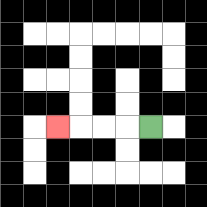{'start': '[6, 5]', 'end': '[2, 5]', 'path_directions': 'L,L,L,L', 'path_coordinates': '[[6, 5], [5, 5], [4, 5], [3, 5], [2, 5]]'}